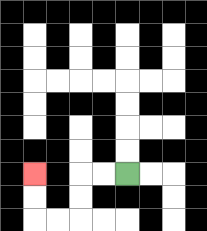{'start': '[5, 7]', 'end': '[1, 7]', 'path_directions': 'L,L,D,D,L,L,U,U', 'path_coordinates': '[[5, 7], [4, 7], [3, 7], [3, 8], [3, 9], [2, 9], [1, 9], [1, 8], [1, 7]]'}